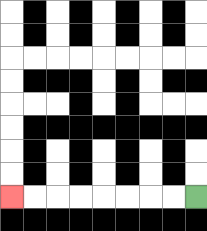{'start': '[8, 8]', 'end': '[0, 8]', 'path_directions': 'L,L,L,L,L,L,L,L', 'path_coordinates': '[[8, 8], [7, 8], [6, 8], [5, 8], [4, 8], [3, 8], [2, 8], [1, 8], [0, 8]]'}